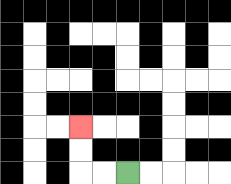{'start': '[5, 7]', 'end': '[3, 5]', 'path_directions': 'L,L,U,U', 'path_coordinates': '[[5, 7], [4, 7], [3, 7], [3, 6], [3, 5]]'}